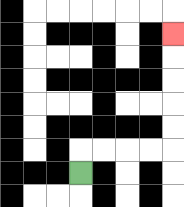{'start': '[3, 7]', 'end': '[7, 1]', 'path_directions': 'U,R,R,R,R,U,U,U,U,U', 'path_coordinates': '[[3, 7], [3, 6], [4, 6], [5, 6], [6, 6], [7, 6], [7, 5], [7, 4], [7, 3], [7, 2], [7, 1]]'}